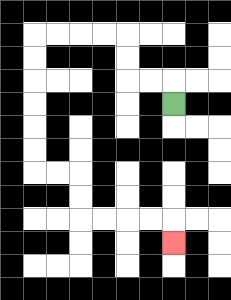{'start': '[7, 4]', 'end': '[7, 10]', 'path_directions': 'U,L,L,U,U,L,L,L,L,D,D,D,D,D,D,R,R,D,D,R,R,R,R,D', 'path_coordinates': '[[7, 4], [7, 3], [6, 3], [5, 3], [5, 2], [5, 1], [4, 1], [3, 1], [2, 1], [1, 1], [1, 2], [1, 3], [1, 4], [1, 5], [1, 6], [1, 7], [2, 7], [3, 7], [3, 8], [3, 9], [4, 9], [5, 9], [6, 9], [7, 9], [7, 10]]'}